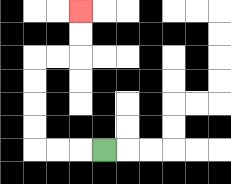{'start': '[4, 6]', 'end': '[3, 0]', 'path_directions': 'L,L,L,U,U,U,U,R,R,U,U', 'path_coordinates': '[[4, 6], [3, 6], [2, 6], [1, 6], [1, 5], [1, 4], [1, 3], [1, 2], [2, 2], [3, 2], [3, 1], [3, 0]]'}